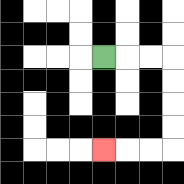{'start': '[4, 2]', 'end': '[4, 6]', 'path_directions': 'R,R,R,D,D,D,D,L,L,L', 'path_coordinates': '[[4, 2], [5, 2], [6, 2], [7, 2], [7, 3], [7, 4], [7, 5], [7, 6], [6, 6], [5, 6], [4, 6]]'}